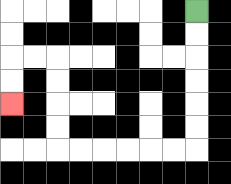{'start': '[8, 0]', 'end': '[0, 4]', 'path_directions': 'D,D,D,D,D,D,L,L,L,L,L,L,U,U,U,U,L,L,D,D', 'path_coordinates': '[[8, 0], [8, 1], [8, 2], [8, 3], [8, 4], [8, 5], [8, 6], [7, 6], [6, 6], [5, 6], [4, 6], [3, 6], [2, 6], [2, 5], [2, 4], [2, 3], [2, 2], [1, 2], [0, 2], [0, 3], [0, 4]]'}